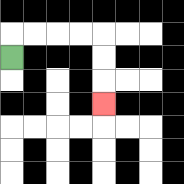{'start': '[0, 2]', 'end': '[4, 4]', 'path_directions': 'U,R,R,R,R,D,D,D', 'path_coordinates': '[[0, 2], [0, 1], [1, 1], [2, 1], [3, 1], [4, 1], [4, 2], [4, 3], [4, 4]]'}